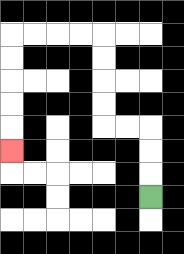{'start': '[6, 8]', 'end': '[0, 6]', 'path_directions': 'U,U,U,L,L,U,U,U,U,L,L,L,L,D,D,D,D,D', 'path_coordinates': '[[6, 8], [6, 7], [6, 6], [6, 5], [5, 5], [4, 5], [4, 4], [4, 3], [4, 2], [4, 1], [3, 1], [2, 1], [1, 1], [0, 1], [0, 2], [0, 3], [0, 4], [0, 5], [0, 6]]'}